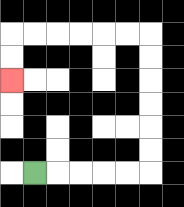{'start': '[1, 7]', 'end': '[0, 3]', 'path_directions': 'R,R,R,R,R,U,U,U,U,U,U,L,L,L,L,L,L,D,D', 'path_coordinates': '[[1, 7], [2, 7], [3, 7], [4, 7], [5, 7], [6, 7], [6, 6], [6, 5], [6, 4], [6, 3], [6, 2], [6, 1], [5, 1], [4, 1], [3, 1], [2, 1], [1, 1], [0, 1], [0, 2], [0, 3]]'}